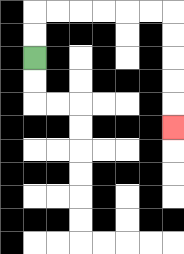{'start': '[1, 2]', 'end': '[7, 5]', 'path_directions': 'U,U,R,R,R,R,R,R,D,D,D,D,D', 'path_coordinates': '[[1, 2], [1, 1], [1, 0], [2, 0], [3, 0], [4, 0], [5, 0], [6, 0], [7, 0], [7, 1], [7, 2], [7, 3], [7, 4], [7, 5]]'}